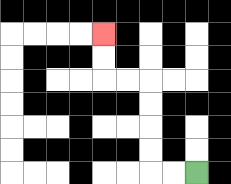{'start': '[8, 7]', 'end': '[4, 1]', 'path_directions': 'L,L,U,U,U,U,L,L,U,U', 'path_coordinates': '[[8, 7], [7, 7], [6, 7], [6, 6], [6, 5], [6, 4], [6, 3], [5, 3], [4, 3], [4, 2], [4, 1]]'}